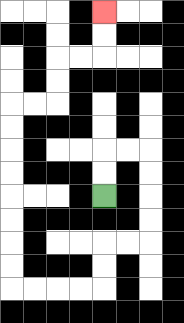{'start': '[4, 8]', 'end': '[4, 0]', 'path_directions': 'U,U,R,R,D,D,D,D,L,L,D,D,L,L,L,L,U,U,U,U,U,U,U,U,R,R,U,U,R,R,U,U', 'path_coordinates': '[[4, 8], [4, 7], [4, 6], [5, 6], [6, 6], [6, 7], [6, 8], [6, 9], [6, 10], [5, 10], [4, 10], [4, 11], [4, 12], [3, 12], [2, 12], [1, 12], [0, 12], [0, 11], [0, 10], [0, 9], [0, 8], [0, 7], [0, 6], [0, 5], [0, 4], [1, 4], [2, 4], [2, 3], [2, 2], [3, 2], [4, 2], [4, 1], [4, 0]]'}